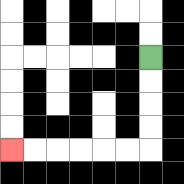{'start': '[6, 2]', 'end': '[0, 6]', 'path_directions': 'D,D,D,D,L,L,L,L,L,L', 'path_coordinates': '[[6, 2], [6, 3], [6, 4], [6, 5], [6, 6], [5, 6], [4, 6], [3, 6], [2, 6], [1, 6], [0, 6]]'}